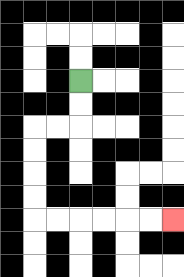{'start': '[3, 3]', 'end': '[7, 9]', 'path_directions': 'D,D,L,L,D,D,D,D,R,R,R,R,R,R', 'path_coordinates': '[[3, 3], [3, 4], [3, 5], [2, 5], [1, 5], [1, 6], [1, 7], [1, 8], [1, 9], [2, 9], [3, 9], [4, 9], [5, 9], [6, 9], [7, 9]]'}